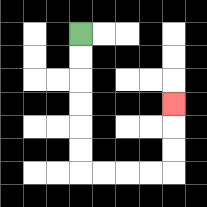{'start': '[3, 1]', 'end': '[7, 4]', 'path_directions': 'D,D,D,D,D,D,R,R,R,R,U,U,U', 'path_coordinates': '[[3, 1], [3, 2], [3, 3], [3, 4], [3, 5], [3, 6], [3, 7], [4, 7], [5, 7], [6, 7], [7, 7], [7, 6], [7, 5], [7, 4]]'}